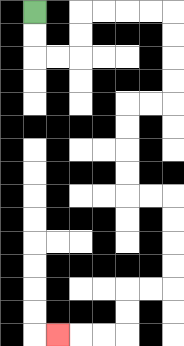{'start': '[1, 0]', 'end': '[2, 14]', 'path_directions': 'D,D,R,R,U,U,R,R,R,R,D,D,D,D,L,L,D,D,D,D,R,R,D,D,D,D,L,L,D,D,L,L,L', 'path_coordinates': '[[1, 0], [1, 1], [1, 2], [2, 2], [3, 2], [3, 1], [3, 0], [4, 0], [5, 0], [6, 0], [7, 0], [7, 1], [7, 2], [7, 3], [7, 4], [6, 4], [5, 4], [5, 5], [5, 6], [5, 7], [5, 8], [6, 8], [7, 8], [7, 9], [7, 10], [7, 11], [7, 12], [6, 12], [5, 12], [5, 13], [5, 14], [4, 14], [3, 14], [2, 14]]'}